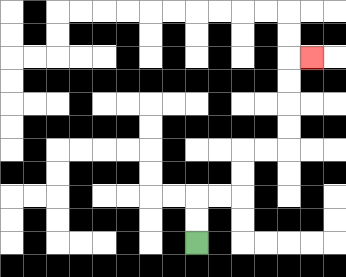{'start': '[8, 10]', 'end': '[13, 2]', 'path_directions': 'U,U,R,R,U,U,R,R,U,U,U,U,R', 'path_coordinates': '[[8, 10], [8, 9], [8, 8], [9, 8], [10, 8], [10, 7], [10, 6], [11, 6], [12, 6], [12, 5], [12, 4], [12, 3], [12, 2], [13, 2]]'}